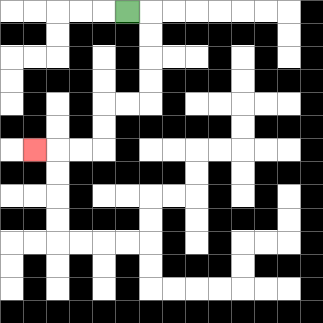{'start': '[5, 0]', 'end': '[1, 6]', 'path_directions': 'R,D,D,D,D,L,L,D,D,L,L,L', 'path_coordinates': '[[5, 0], [6, 0], [6, 1], [6, 2], [6, 3], [6, 4], [5, 4], [4, 4], [4, 5], [4, 6], [3, 6], [2, 6], [1, 6]]'}